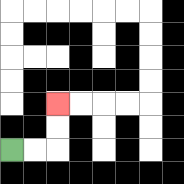{'start': '[0, 6]', 'end': '[2, 4]', 'path_directions': 'R,R,U,U', 'path_coordinates': '[[0, 6], [1, 6], [2, 6], [2, 5], [2, 4]]'}